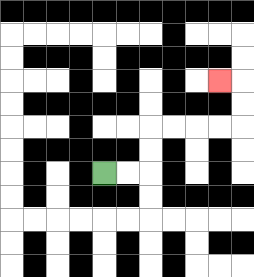{'start': '[4, 7]', 'end': '[9, 3]', 'path_directions': 'R,R,U,U,R,R,R,R,U,U,L', 'path_coordinates': '[[4, 7], [5, 7], [6, 7], [6, 6], [6, 5], [7, 5], [8, 5], [9, 5], [10, 5], [10, 4], [10, 3], [9, 3]]'}